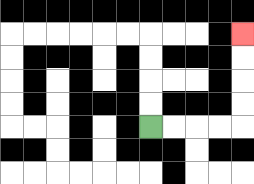{'start': '[6, 5]', 'end': '[10, 1]', 'path_directions': 'R,R,R,R,U,U,U,U', 'path_coordinates': '[[6, 5], [7, 5], [8, 5], [9, 5], [10, 5], [10, 4], [10, 3], [10, 2], [10, 1]]'}